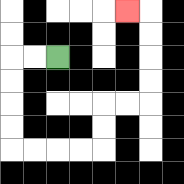{'start': '[2, 2]', 'end': '[5, 0]', 'path_directions': 'L,L,D,D,D,D,R,R,R,R,U,U,R,R,U,U,U,U,L', 'path_coordinates': '[[2, 2], [1, 2], [0, 2], [0, 3], [0, 4], [0, 5], [0, 6], [1, 6], [2, 6], [3, 6], [4, 6], [4, 5], [4, 4], [5, 4], [6, 4], [6, 3], [6, 2], [6, 1], [6, 0], [5, 0]]'}